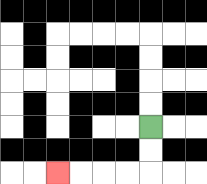{'start': '[6, 5]', 'end': '[2, 7]', 'path_directions': 'D,D,L,L,L,L', 'path_coordinates': '[[6, 5], [6, 6], [6, 7], [5, 7], [4, 7], [3, 7], [2, 7]]'}